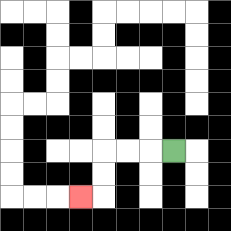{'start': '[7, 6]', 'end': '[3, 8]', 'path_directions': 'L,L,L,D,D,L', 'path_coordinates': '[[7, 6], [6, 6], [5, 6], [4, 6], [4, 7], [4, 8], [3, 8]]'}